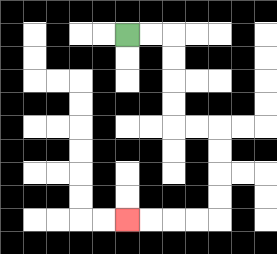{'start': '[5, 1]', 'end': '[5, 9]', 'path_directions': 'R,R,D,D,D,D,R,R,D,D,D,D,L,L,L,L', 'path_coordinates': '[[5, 1], [6, 1], [7, 1], [7, 2], [7, 3], [7, 4], [7, 5], [8, 5], [9, 5], [9, 6], [9, 7], [9, 8], [9, 9], [8, 9], [7, 9], [6, 9], [5, 9]]'}